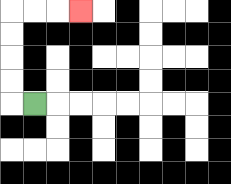{'start': '[1, 4]', 'end': '[3, 0]', 'path_directions': 'L,U,U,U,U,R,R,R', 'path_coordinates': '[[1, 4], [0, 4], [0, 3], [0, 2], [0, 1], [0, 0], [1, 0], [2, 0], [3, 0]]'}